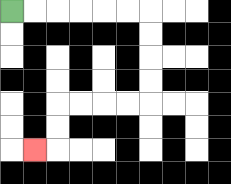{'start': '[0, 0]', 'end': '[1, 6]', 'path_directions': 'R,R,R,R,R,R,D,D,D,D,L,L,L,L,D,D,L', 'path_coordinates': '[[0, 0], [1, 0], [2, 0], [3, 0], [4, 0], [5, 0], [6, 0], [6, 1], [6, 2], [6, 3], [6, 4], [5, 4], [4, 4], [3, 4], [2, 4], [2, 5], [2, 6], [1, 6]]'}